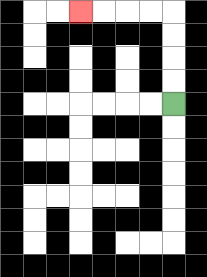{'start': '[7, 4]', 'end': '[3, 0]', 'path_directions': 'U,U,U,U,L,L,L,L', 'path_coordinates': '[[7, 4], [7, 3], [7, 2], [7, 1], [7, 0], [6, 0], [5, 0], [4, 0], [3, 0]]'}